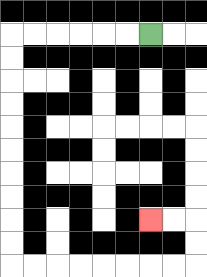{'start': '[6, 1]', 'end': '[6, 9]', 'path_directions': 'L,L,L,L,L,L,D,D,D,D,D,D,D,D,D,D,R,R,R,R,R,R,R,R,U,U,L,L', 'path_coordinates': '[[6, 1], [5, 1], [4, 1], [3, 1], [2, 1], [1, 1], [0, 1], [0, 2], [0, 3], [0, 4], [0, 5], [0, 6], [0, 7], [0, 8], [0, 9], [0, 10], [0, 11], [1, 11], [2, 11], [3, 11], [4, 11], [5, 11], [6, 11], [7, 11], [8, 11], [8, 10], [8, 9], [7, 9], [6, 9]]'}